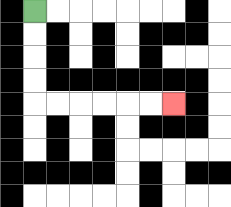{'start': '[1, 0]', 'end': '[7, 4]', 'path_directions': 'D,D,D,D,R,R,R,R,R,R', 'path_coordinates': '[[1, 0], [1, 1], [1, 2], [1, 3], [1, 4], [2, 4], [3, 4], [4, 4], [5, 4], [6, 4], [7, 4]]'}